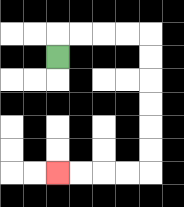{'start': '[2, 2]', 'end': '[2, 7]', 'path_directions': 'U,R,R,R,R,D,D,D,D,D,D,L,L,L,L', 'path_coordinates': '[[2, 2], [2, 1], [3, 1], [4, 1], [5, 1], [6, 1], [6, 2], [6, 3], [6, 4], [6, 5], [6, 6], [6, 7], [5, 7], [4, 7], [3, 7], [2, 7]]'}